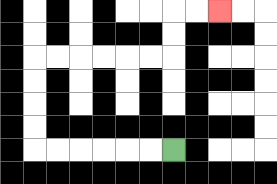{'start': '[7, 6]', 'end': '[9, 0]', 'path_directions': 'L,L,L,L,L,L,U,U,U,U,R,R,R,R,R,R,U,U,R,R', 'path_coordinates': '[[7, 6], [6, 6], [5, 6], [4, 6], [3, 6], [2, 6], [1, 6], [1, 5], [1, 4], [1, 3], [1, 2], [2, 2], [3, 2], [4, 2], [5, 2], [6, 2], [7, 2], [7, 1], [7, 0], [8, 0], [9, 0]]'}